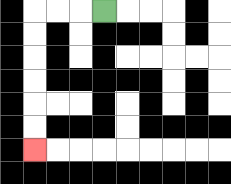{'start': '[4, 0]', 'end': '[1, 6]', 'path_directions': 'L,L,L,D,D,D,D,D,D', 'path_coordinates': '[[4, 0], [3, 0], [2, 0], [1, 0], [1, 1], [1, 2], [1, 3], [1, 4], [1, 5], [1, 6]]'}